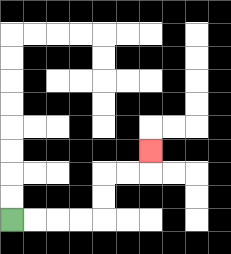{'start': '[0, 9]', 'end': '[6, 6]', 'path_directions': 'R,R,R,R,U,U,R,R,U', 'path_coordinates': '[[0, 9], [1, 9], [2, 9], [3, 9], [4, 9], [4, 8], [4, 7], [5, 7], [6, 7], [6, 6]]'}